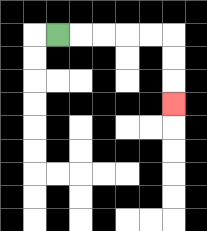{'start': '[2, 1]', 'end': '[7, 4]', 'path_directions': 'R,R,R,R,R,D,D,D', 'path_coordinates': '[[2, 1], [3, 1], [4, 1], [5, 1], [6, 1], [7, 1], [7, 2], [7, 3], [7, 4]]'}